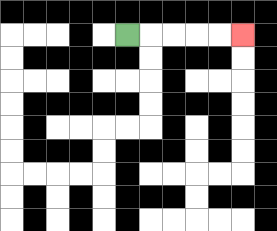{'start': '[5, 1]', 'end': '[10, 1]', 'path_directions': 'R,R,R,R,R', 'path_coordinates': '[[5, 1], [6, 1], [7, 1], [8, 1], [9, 1], [10, 1]]'}